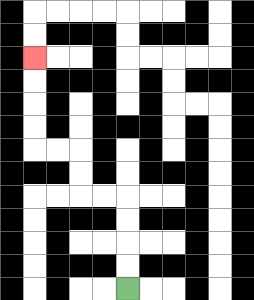{'start': '[5, 12]', 'end': '[1, 2]', 'path_directions': 'U,U,U,U,L,L,U,U,L,L,U,U,U,U', 'path_coordinates': '[[5, 12], [5, 11], [5, 10], [5, 9], [5, 8], [4, 8], [3, 8], [3, 7], [3, 6], [2, 6], [1, 6], [1, 5], [1, 4], [1, 3], [1, 2]]'}